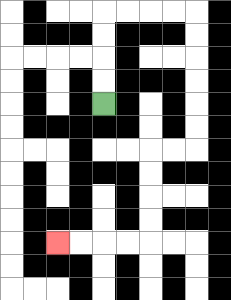{'start': '[4, 4]', 'end': '[2, 10]', 'path_directions': 'U,U,U,U,R,R,R,R,D,D,D,D,D,D,L,L,D,D,D,D,L,L,L,L', 'path_coordinates': '[[4, 4], [4, 3], [4, 2], [4, 1], [4, 0], [5, 0], [6, 0], [7, 0], [8, 0], [8, 1], [8, 2], [8, 3], [8, 4], [8, 5], [8, 6], [7, 6], [6, 6], [6, 7], [6, 8], [6, 9], [6, 10], [5, 10], [4, 10], [3, 10], [2, 10]]'}